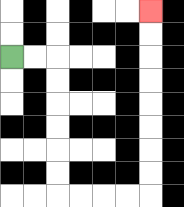{'start': '[0, 2]', 'end': '[6, 0]', 'path_directions': 'R,R,D,D,D,D,D,D,R,R,R,R,U,U,U,U,U,U,U,U', 'path_coordinates': '[[0, 2], [1, 2], [2, 2], [2, 3], [2, 4], [2, 5], [2, 6], [2, 7], [2, 8], [3, 8], [4, 8], [5, 8], [6, 8], [6, 7], [6, 6], [6, 5], [6, 4], [6, 3], [6, 2], [6, 1], [6, 0]]'}